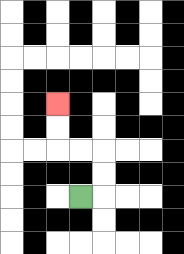{'start': '[3, 8]', 'end': '[2, 4]', 'path_directions': 'R,U,U,L,L,U,U', 'path_coordinates': '[[3, 8], [4, 8], [4, 7], [4, 6], [3, 6], [2, 6], [2, 5], [2, 4]]'}